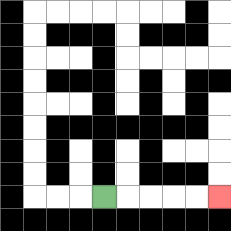{'start': '[4, 8]', 'end': '[9, 8]', 'path_directions': 'R,R,R,R,R', 'path_coordinates': '[[4, 8], [5, 8], [6, 8], [7, 8], [8, 8], [9, 8]]'}